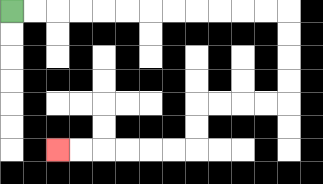{'start': '[0, 0]', 'end': '[2, 6]', 'path_directions': 'R,R,R,R,R,R,R,R,R,R,R,R,D,D,D,D,L,L,L,L,D,D,L,L,L,L,L,L', 'path_coordinates': '[[0, 0], [1, 0], [2, 0], [3, 0], [4, 0], [5, 0], [6, 0], [7, 0], [8, 0], [9, 0], [10, 0], [11, 0], [12, 0], [12, 1], [12, 2], [12, 3], [12, 4], [11, 4], [10, 4], [9, 4], [8, 4], [8, 5], [8, 6], [7, 6], [6, 6], [5, 6], [4, 6], [3, 6], [2, 6]]'}